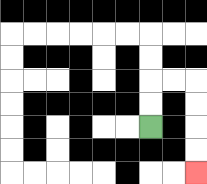{'start': '[6, 5]', 'end': '[8, 7]', 'path_directions': 'U,U,R,R,D,D,D,D', 'path_coordinates': '[[6, 5], [6, 4], [6, 3], [7, 3], [8, 3], [8, 4], [8, 5], [8, 6], [8, 7]]'}